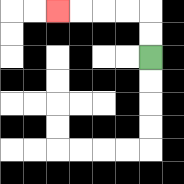{'start': '[6, 2]', 'end': '[2, 0]', 'path_directions': 'U,U,L,L,L,L', 'path_coordinates': '[[6, 2], [6, 1], [6, 0], [5, 0], [4, 0], [3, 0], [2, 0]]'}